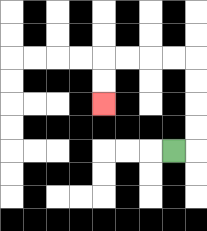{'start': '[7, 6]', 'end': '[4, 4]', 'path_directions': 'R,U,U,U,U,L,L,L,L,D,D', 'path_coordinates': '[[7, 6], [8, 6], [8, 5], [8, 4], [8, 3], [8, 2], [7, 2], [6, 2], [5, 2], [4, 2], [4, 3], [4, 4]]'}